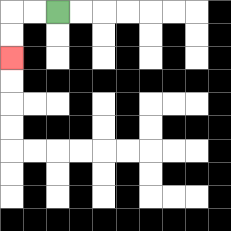{'start': '[2, 0]', 'end': '[0, 2]', 'path_directions': 'L,L,D,D', 'path_coordinates': '[[2, 0], [1, 0], [0, 0], [0, 1], [0, 2]]'}